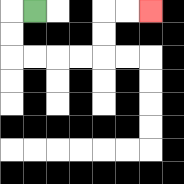{'start': '[1, 0]', 'end': '[6, 0]', 'path_directions': 'L,D,D,R,R,R,R,U,U,R,R', 'path_coordinates': '[[1, 0], [0, 0], [0, 1], [0, 2], [1, 2], [2, 2], [3, 2], [4, 2], [4, 1], [4, 0], [5, 0], [6, 0]]'}